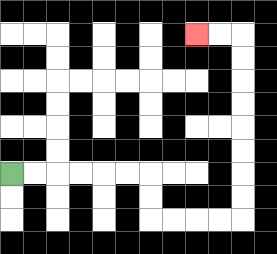{'start': '[0, 7]', 'end': '[8, 1]', 'path_directions': 'R,R,R,R,R,R,D,D,R,R,R,R,U,U,U,U,U,U,U,U,L,L', 'path_coordinates': '[[0, 7], [1, 7], [2, 7], [3, 7], [4, 7], [5, 7], [6, 7], [6, 8], [6, 9], [7, 9], [8, 9], [9, 9], [10, 9], [10, 8], [10, 7], [10, 6], [10, 5], [10, 4], [10, 3], [10, 2], [10, 1], [9, 1], [8, 1]]'}